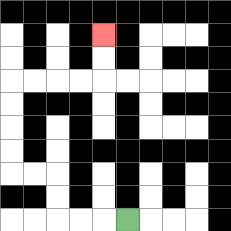{'start': '[5, 9]', 'end': '[4, 1]', 'path_directions': 'L,L,L,U,U,L,L,U,U,U,U,R,R,R,R,U,U', 'path_coordinates': '[[5, 9], [4, 9], [3, 9], [2, 9], [2, 8], [2, 7], [1, 7], [0, 7], [0, 6], [0, 5], [0, 4], [0, 3], [1, 3], [2, 3], [3, 3], [4, 3], [4, 2], [4, 1]]'}